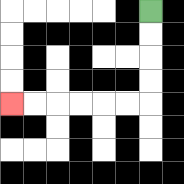{'start': '[6, 0]', 'end': '[0, 4]', 'path_directions': 'D,D,D,D,L,L,L,L,L,L', 'path_coordinates': '[[6, 0], [6, 1], [6, 2], [6, 3], [6, 4], [5, 4], [4, 4], [3, 4], [2, 4], [1, 4], [0, 4]]'}